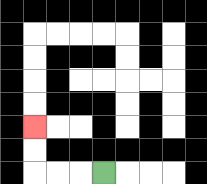{'start': '[4, 7]', 'end': '[1, 5]', 'path_directions': 'L,L,L,U,U', 'path_coordinates': '[[4, 7], [3, 7], [2, 7], [1, 7], [1, 6], [1, 5]]'}